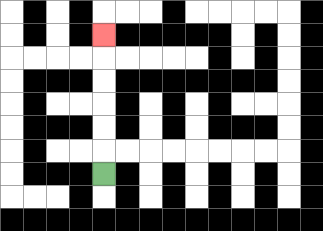{'start': '[4, 7]', 'end': '[4, 1]', 'path_directions': 'U,U,U,U,U,U', 'path_coordinates': '[[4, 7], [4, 6], [4, 5], [4, 4], [4, 3], [4, 2], [4, 1]]'}